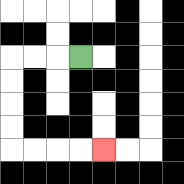{'start': '[3, 2]', 'end': '[4, 6]', 'path_directions': 'L,L,L,D,D,D,D,R,R,R,R', 'path_coordinates': '[[3, 2], [2, 2], [1, 2], [0, 2], [0, 3], [0, 4], [0, 5], [0, 6], [1, 6], [2, 6], [3, 6], [4, 6]]'}